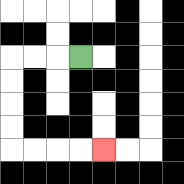{'start': '[3, 2]', 'end': '[4, 6]', 'path_directions': 'L,L,L,D,D,D,D,R,R,R,R', 'path_coordinates': '[[3, 2], [2, 2], [1, 2], [0, 2], [0, 3], [0, 4], [0, 5], [0, 6], [1, 6], [2, 6], [3, 6], [4, 6]]'}